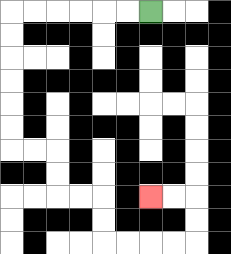{'start': '[6, 0]', 'end': '[6, 8]', 'path_directions': 'L,L,L,L,L,L,D,D,D,D,D,D,R,R,D,D,R,R,D,D,R,R,R,R,U,U,L,L', 'path_coordinates': '[[6, 0], [5, 0], [4, 0], [3, 0], [2, 0], [1, 0], [0, 0], [0, 1], [0, 2], [0, 3], [0, 4], [0, 5], [0, 6], [1, 6], [2, 6], [2, 7], [2, 8], [3, 8], [4, 8], [4, 9], [4, 10], [5, 10], [6, 10], [7, 10], [8, 10], [8, 9], [8, 8], [7, 8], [6, 8]]'}